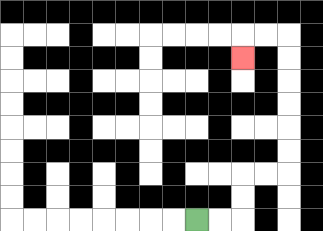{'start': '[8, 9]', 'end': '[10, 2]', 'path_directions': 'R,R,U,U,R,R,U,U,U,U,U,U,L,L,D', 'path_coordinates': '[[8, 9], [9, 9], [10, 9], [10, 8], [10, 7], [11, 7], [12, 7], [12, 6], [12, 5], [12, 4], [12, 3], [12, 2], [12, 1], [11, 1], [10, 1], [10, 2]]'}